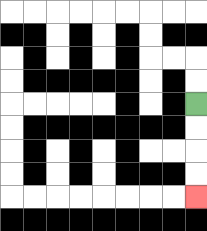{'start': '[8, 4]', 'end': '[8, 8]', 'path_directions': 'D,D,D,D', 'path_coordinates': '[[8, 4], [8, 5], [8, 6], [8, 7], [8, 8]]'}